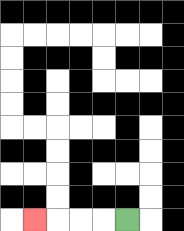{'start': '[5, 9]', 'end': '[1, 9]', 'path_directions': 'L,L,L,L', 'path_coordinates': '[[5, 9], [4, 9], [3, 9], [2, 9], [1, 9]]'}